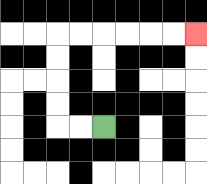{'start': '[4, 5]', 'end': '[8, 1]', 'path_directions': 'L,L,U,U,U,U,R,R,R,R,R,R', 'path_coordinates': '[[4, 5], [3, 5], [2, 5], [2, 4], [2, 3], [2, 2], [2, 1], [3, 1], [4, 1], [5, 1], [6, 1], [7, 1], [8, 1]]'}